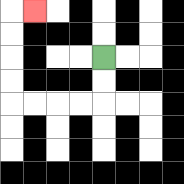{'start': '[4, 2]', 'end': '[1, 0]', 'path_directions': 'D,D,L,L,L,L,U,U,U,U,R', 'path_coordinates': '[[4, 2], [4, 3], [4, 4], [3, 4], [2, 4], [1, 4], [0, 4], [0, 3], [0, 2], [0, 1], [0, 0], [1, 0]]'}